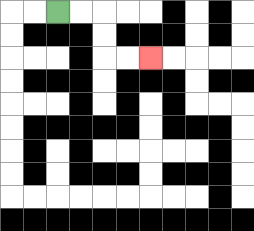{'start': '[2, 0]', 'end': '[6, 2]', 'path_directions': 'R,R,D,D,R,R', 'path_coordinates': '[[2, 0], [3, 0], [4, 0], [4, 1], [4, 2], [5, 2], [6, 2]]'}